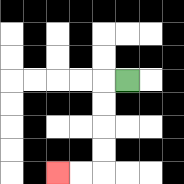{'start': '[5, 3]', 'end': '[2, 7]', 'path_directions': 'L,D,D,D,D,L,L', 'path_coordinates': '[[5, 3], [4, 3], [4, 4], [4, 5], [4, 6], [4, 7], [3, 7], [2, 7]]'}